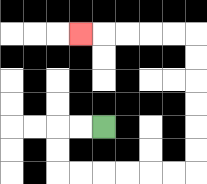{'start': '[4, 5]', 'end': '[3, 1]', 'path_directions': 'L,L,D,D,R,R,R,R,R,R,U,U,U,U,U,U,L,L,L,L,L', 'path_coordinates': '[[4, 5], [3, 5], [2, 5], [2, 6], [2, 7], [3, 7], [4, 7], [5, 7], [6, 7], [7, 7], [8, 7], [8, 6], [8, 5], [8, 4], [8, 3], [8, 2], [8, 1], [7, 1], [6, 1], [5, 1], [4, 1], [3, 1]]'}